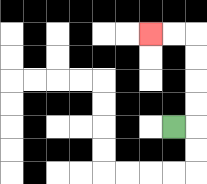{'start': '[7, 5]', 'end': '[6, 1]', 'path_directions': 'R,U,U,U,U,L,L', 'path_coordinates': '[[7, 5], [8, 5], [8, 4], [8, 3], [8, 2], [8, 1], [7, 1], [6, 1]]'}